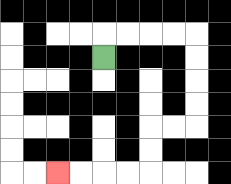{'start': '[4, 2]', 'end': '[2, 7]', 'path_directions': 'U,R,R,R,R,D,D,D,D,L,L,D,D,L,L,L,L', 'path_coordinates': '[[4, 2], [4, 1], [5, 1], [6, 1], [7, 1], [8, 1], [8, 2], [8, 3], [8, 4], [8, 5], [7, 5], [6, 5], [6, 6], [6, 7], [5, 7], [4, 7], [3, 7], [2, 7]]'}